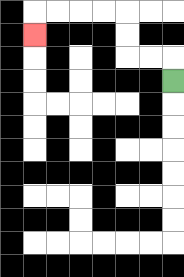{'start': '[7, 3]', 'end': '[1, 1]', 'path_directions': 'U,L,L,U,U,L,L,L,L,D', 'path_coordinates': '[[7, 3], [7, 2], [6, 2], [5, 2], [5, 1], [5, 0], [4, 0], [3, 0], [2, 0], [1, 0], [1, 1]]'}